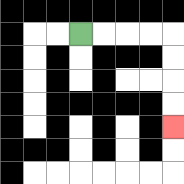{'start': '[3, 1]', 'end': '[7, 5]', 'path_directions': 'R,R,R,R,D,D,D,D', 'path_coordinates': '[[3, 1], [4, 1], [5, 1], [6, 1], [7, 1], [7, 2], [7, 3], [7, 4], [7, 5]]'}